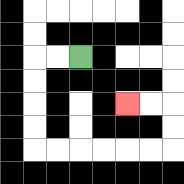{'start': '[3, 2]', 'end': '[5, 4]', 'path_directions': 'L,L,D,D,D,D,R,R,R,R,R,R,U,U,L,L', 'path_coordinates': '[[3, 2], [2, 2], [1, 2], [1, 3], [1, 4], [1, 5], [1, 6], [2, 6], [3, 6], [4, 6], [5, 6], [6, 6], [7, 6], [7, 5], [7, 4], [6, 4], [5, 4]]'}